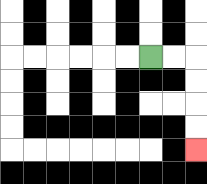{'start': '[6, 2]', 'end': '[8, 6]', 'path_directions': 'R,R,D,D,D,D', 'path_coordinates': '[[6, 2], [7, 2], [8, 2], [8, 3], [8, 4], [8, 5], [8, 6]]'}